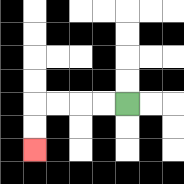{'start': '[5, 4]', 'end': '[1, 6]', 'path_directions': 'L,L,L,L,D,D', 'path_coordinates': '[[5, 4], [4, 4], [3, 4], [2, 4], [1, 4], [1, 5], [1, 6]]'}